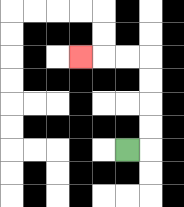{'start': '[5, 6]', 'end': '[3, 2]', 'path_directions': 'R,U,U,U,U,L,L,L', 'path_coordinates': '[[5, 6], [6, 6], [6, 5], [6, 4], [6, 3], [6, 2], [5, 2], [4, 2], [3, 2]]'}